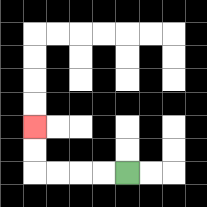{'start': '[5, 7]', 'end': '[1, 5]', 'path_directions': 'L,L,L,L,U,U', 'path_coordinates': '[[5, 7], [4, 7], [3, 7], [2, 7], [1, 7], [1, 6], [1, 5]]'}